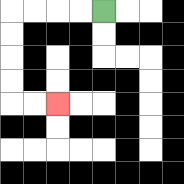{'start': '[4, 0]', 'end': '[2, 4]', 'path_directions': 'L,L,L,L,D,D,D,D,R,R', 'path_coordinates': '[[4, 0], [3, 0], [2, 0], [1, 0], [0, 0], [0, 1], [0, 2], [0, 3], [0, 4], [1, 4], [2, 4]]'}